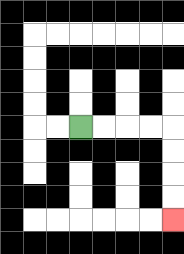{'start': '[3, 5]', 'end': '[7, 9]', 'path_directions': 'R,R,R,R,D,D,D,D', 'path_coordinates': '[[3, 5], [4, 5], [5, 5], [6, 5], [7, 5], [7, 6], [7, 7], [7, 8], [7, 9]]'}